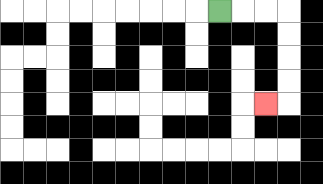{'start': '[9, 0]', 'end': '[11, 4]', 'path_directions': 'R,R,R,D,D,D,D,L', 'path_coordinates': '[[9, 0], [10, 0], [11, 0], [12, 0], [12, 1], [12, 2], [12, 3], [12, 4], [11, 4]]'}